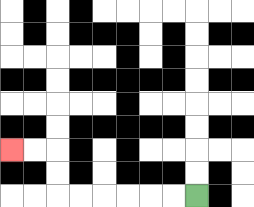{'start': '[8, 8]', 'end': '[0, 6]', 'path_directions': 'L,L,L,L,L,L,U,U,L,L', 'path_coordinates': '[[8, 8], [7, 8], [6, 8], [5, 8], [4, 8], [3, 8], [2, 8], [2, 7], [2, 6], [1, 6], [0, 6]]'}